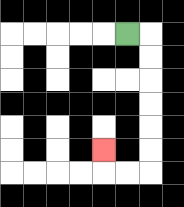{'start': '[5, 1]', 'end': '[4, 6]', 'path_directions': 'R,D,D,D,D,D,D,L,L,U', 'path_coordinates': '[[5, 1], [6, 1], [6, 2], [6, 3], [6, 4], [6, 5], [6, 6], [6, 7], [5, 7], [4, 7], [4, 6]]'}